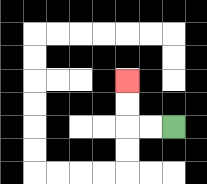{'start': '[7, 5]', 'end': '[5, 3]', 'path_directions': 'L,L,U,U', 'path_coordinates': '[[7, 5], [6, 5], [5, 5], [5, 4], [5, 3]]'}